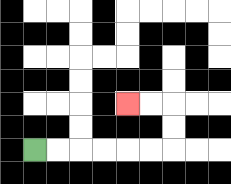{'start': '[1, 6]', 'end': '[5, 4]', 'path_directions': 'R,R,R,R,R,R,U,U,L,L', 'path_coordinates': '[[1, 6], [2, 6], [3, 6], [4, 6], [5, 6], [6, 6], [7, 6], [7, 5], [7, 4], [6, 4], [5, 4]]'}